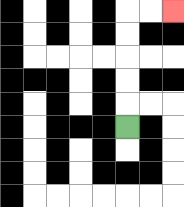{'start': '[5, 5]', 'end': '[7, 0]', 'path_directions': 'U,U,U,U,U,R,R', 'path_coordinates': '[[5, 5], [5, 4], [5, 3], [5, 2], [5, 1], [5, 0], [6, 0], [7, 0]]'}